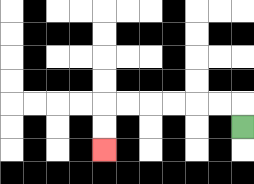{'start': '[10, 5]', 'end': '[4, 6]', 'path_directions': 'U,L,L,L,L,L,L,D,D', 'path_coordinates': '[[10, 5], [10, 4], [9, 4], [8, 4], [7, 4], [6, 4], [5, 4], [4, 4], [4, 5], [4, 6]]'}